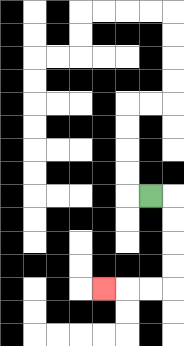{'start': '[6, 8]', 'end': '[4, 12]', 'path_directions': 'R,D,D,D,D,L,L,L', 'path_coordinates': '[[6, 8], [7, 8], [7, 9], [7, 10], [7, 11], [7, 12], [6, 12], [5, 12], [4, 12]]'}